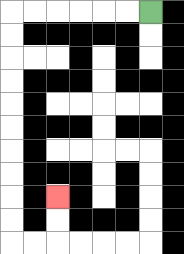{'start': '[6, 0]', 'end': '[2, 8]', 'path_directions': 'L,L,L,L,L,L,D,D,D,D,D,D,D,D,D,D,R,R,U,U', 'path_coordinates': '[[6, 0], [5, 0], [4, 0], [3, 0], [2, 0], [1, 0], [0, 0], [0, 1], [0, 2], [0, 3], [0, 4], [0, 5], [0, 6], [0, 7], [0, 8], [0, 9], [0, 10], [1, 10], [2, 10], [2, 9], [2, 8]]'}